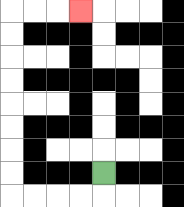{'start': '[4, 7]', 'end': '[3, 0]', 'path_directions': 'D,L,L,L,L,U,U,U,U,U,U,U,U,R,R,R', 'path_coordinates': '[[4, 7], [4, 8], [3, 8], [2, 8], [1, 8], [0, 8], [0, 7], [0, 6], [0, 5], [0, 4], [0, 3], [0, 2], [0, 1], [0, 0], [1, 0], [2, 0], [3, 0]]'}